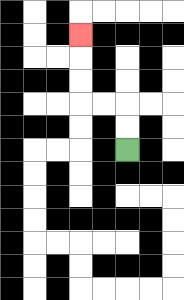{'start': '[5, 6]', 'end': '[3, 1]', 'path_directions': 'U,U,L,L,U,U,U', 'path_coordinates': '[[5, 6], [5, 5], [5, 4], [4, 4], [3, 4], [3, 3], [3, 2], [3, 1]]'}